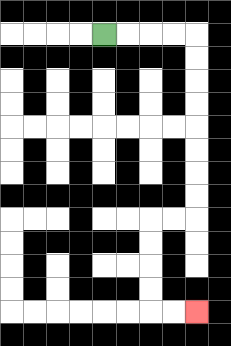{'start': '[4, 1]', 'end': '[8, 13]', 'path_directions': 'R,R,R,R,D,D,D,D,D,D,D,D,L,L,D,D,D,D,R,R', 'path_coordinates': '[[4, 1], [5, 1], [6, 1], [7, 1], [8, 1], [8, 2], [8, 3], [8, 4], [8, 5], [8, 6], [8, 7], [8, 8], [8, 9], [7, 9], [6, 9], [6, 10], [6, 11], [6, 12], [6, 13], [7, 13], [8, 13]]'}